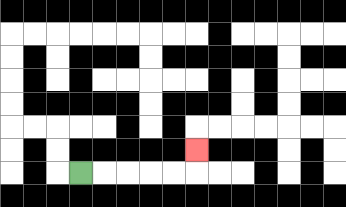{'start': '[3, 7]', 'end': '[8, 6]', 'path_directions': 'R,R,R,R,R,U', 'path_coordinates': '[[3, 7], [4, 7], [5, 7], [6, 7], [7, 7], [8, 7], [8, 6]]'}